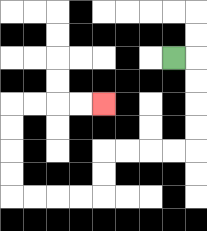{'start': '[7, 2]', 'end': '[4, 4]', 'path_directions': 'R,D,D,D,D,L,L,L,L,D,D,L,L,L,L,U,U,U,U,R,R,R,R', 'path_coordinates': '[[7, 2], [8, 2], [8, 3], [8, 4], [8, 5], [8, 6], [7, 6], [6, 6], [5, 6], [4, 6], [4, 7], [4, 8], [3, 8], [2, 8], [1, 8], [0, 8], [0, 7], [0, 6], [0, 5], [0, 4], [1, 4], [2, 4], [3, 4], [4, 4]]'}